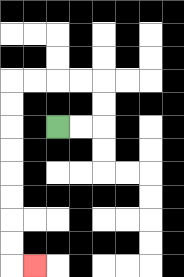{'start': '[2, 5]', 'end': '[1, 11]', 'path_directions': 'R,R,U,U,L,L,L,L,D,D,D,D,D,D,D,D,R', 'path_coordinates': '[[2, 5], [3, 5], [4, 5], [4, 4], [4, 3], [3, 3], [2, 3], [1, 3], [0, 3], [0, 4], [0, 5], [0, 6], [0, 7], [0, 8], [0, 9], [0, 10], [0, 11], [1, 11]]'}